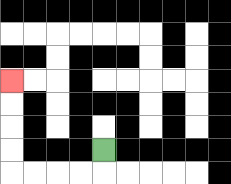{'start': '[4, 6]', 'end': '[0, 3]', 'path_directions': 'D,L,L,L,L,U,U,U,U', 'path_coordinates': '[[4, 6], [4, 7], [3, 7], [2, 7], [1, 7], [0, 7], [0, 6], [0, 5], [0, 4], [0, 3]]'}